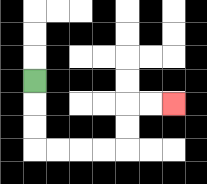{'start': '[1, 3]', 'end': '[7, 4]', 'path_directions': 'D,D,D,R,R,R,R,U,U,R,R', 'path_coordinates': '[[1, 3], [1, 4], [1, 5], [1, 6], [2, 6], [3, 6], [4, 6], [5, 6], [5, 5], [5, 4], [6, 4], [7, 4]]'}